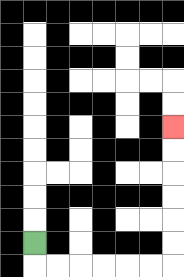{'start': '[1, 10]', 'end': '[7, 5]', 'path_directions': 'D,R,R,R,R,R,R,U,U,U,U,U,U', 'path_coordinates': '[[1, 10], [1, 11], [2, 11], [3, 11], [4, 11], [5, 11], [6, 11], [7, 11], [7, 10], [7, 9], [7, 8], [7, 7], [7, 6], [7, 5]]'}